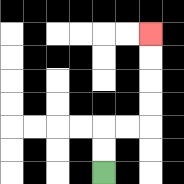{'start': '[4, 7]', 'end': '[6, 1]', 'path_directions': 'U,U,R,R,U,U,U,U', 'path_coordinates': '[[4, 7], [4, 6], [4, 5], [5, 5], [6, 5], [6, 4], [6, 3], [6, 2], [6, 1]]'}